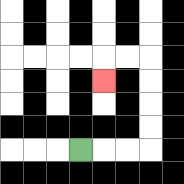{'start': '[3, 6]', 'end': '[4, 3]', 'path_directions': 'R,R,R,U,U,U,U,L,L,D', 'path_coordinates': '[[3, 6], [4, 6], [5, 6], [6, 6], [6, 5], [6, 4], [6, 3], [6, 2], [5, 2], [4, 2], [4, 3]]'}